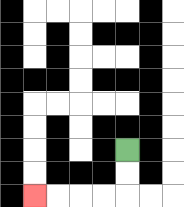{'start': '[5, 6]', 'end': '[1, 8]', 'path_directions': 'D,D,L,L,L,L', 'path_coordinates': '[[5, 6], [5, 7], [5, 8], [4, 8], [3, 8], [2, 8], [1, 8]]'}